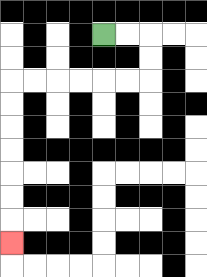{'start': '[4, 1]', 'end': '[0, 10]', 'path_directions': 'R,R,D,D,L,L,L,L,L,L,D,D,D,D,D,D,D', 'path_coordinates': '[[4, 1], [5, 1], [6, 1], [6, 2], [6, 3], [5, 3], [4, 3], [3, 3], [2, 3], [1, 3], [0, 3], [0, 4], [0, 5], [0, 6], [0, 7], [0, 8], [0, 9], [0, 10]]'}